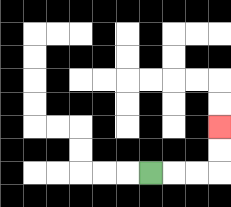{'start': '[6, 7]', 'end': '[9, 5]', 'path_directions': 'R,R,R,U,U', 'path_coordinates': '[[6, 7], [7, 7], [8, 7], [9, 7], [9, 6], [9, 5]]'}